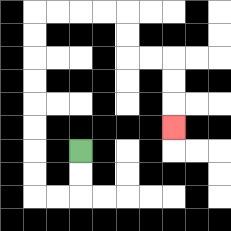{'start': '[3, 6]', 'end': '[7, 5]', 'path_directions': 'D,D,L,L,U,U,U,U,U,U,U,U,R,R,R,R,D,D,R,R,D,D,D', 'path_coordinates': '[[3, 6], [3, 7], [3, 8], [2, 8], [1, 8], [1, 7], [1, 6], [1, 5], [1, 4], [1, 3], [1, 2], [1, 1], [1, 0], [2, 0], [3, 0], [4, 0], [5, 0], [5, 1], [5, 2], [6, 2], [7, 2], [7, 3], [7, 4], [7, 5]]'}